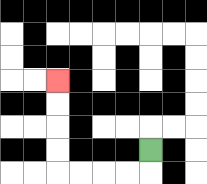{'start': '[6, 6]', 'end': '[2, 3]', 'path_directions': 'D,L,L,L,L,U,U,U,U', 'path_coordinates': '[[6, 6], [6, 7], [5, 7], [4, 7], [3, 7], [2, 7], [2, 6], [2, 5], [2, 4], [2, 3]]'}